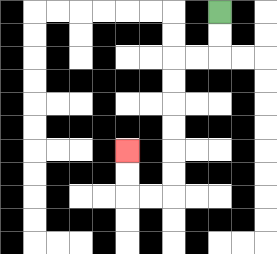{'start': '[9, 0]', 'end': '[5, 6]', 'path_directions': 'D,D,L,L,D,D,D,D,D,D,L,L,U,U', 'path_coordinates': '[[9, 0], [9, 1], [9, 2], [8, 2], [7, 2], [7, 3], [7, 4], [7, 5], [7, 6], [7, 7], [7, 8], [6, 8], [5, 8], [5, 7], [5, 6]]'}